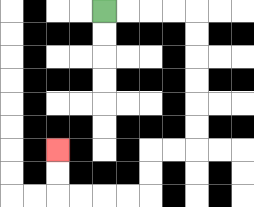{'start': '[4, 0]', 'end': '[2, 6]', 'path_directions': 'R,R,R,R,D,D,D,D,D,D,L,L,D,D,L,L,L,L,U,U', 'path_coordinates': '[[4, 0], [5, 0], [6, 0], [7, 0], [8, 0], [8, 1], [8, 2], [8, 3], [8, 4], [8, 5], [8, 6], [7, 6], [6, 6], [6, 7], [6, 8], [5, 8], [4, 8], [3, 8], [2, 8], [2, 7], [2, 6]]'}